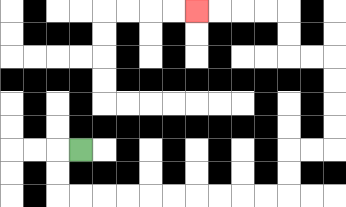{'start': '[3, 6]', 'end': '[8, 0]', 'path_directions': 'L,D,D,R,R,R,R,R,R,R,R,R,R,U,U,R,R,U,U,U,U,L,L,U,U,L,L,L,L', 'path_coordinates': '[[3, 6], [2, 6], [2, 7], [2, 8], [3, 8], [4, 8], [5, 8], [6, 8], [7, 8], [8, 8], [9, 8], [10, 8], [11, 8], [12, 8], [12, 7], [12, 6], [13, 6], [14, 6], [14, 5], [14, 4], [14, 3], [14, 2], [13, 2], [12, 2], [12, 1], [12, 0], [11, 0], [10, 0], [9, 0], [8, 0]]'}